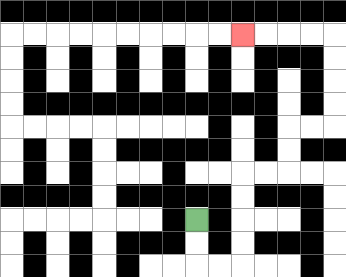{'start': '[8, 9]', 'end': '[10, 1]', 'path_directions': 'D,D,R,R,U,U,U,U,R,R,U,U,R,R,U,U,U,U,L,L,L,L', 'path_coordinates': '[[8, 9], [8, 10], [8, 11], [9, 11], [10, 11], [10, 10], [10, 9], [10, 8], [10, 7], [11, 7], [12, 7], [12, 6], [12, 5], [13, 5], [14, 5], [14, 4], [14, 3], [14, 2], [14, 1], [13, 1], [12, 1], [11, 1], [10, 1]]'}